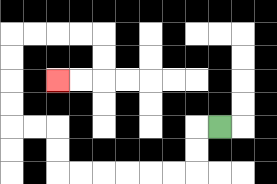{'start': '[9, 5]', 'end': '[2, 3]', 'path_directions': 'L,D,D,L,L,L,L,L,L,U,U,L,L,U,U,U,U,R,R,R,R,D,D,L,L', 'path_coordinates': '[[9, 5], [8, 5], [8, 6], [8, 7], [7, 7], [6, 7], [5, 7], [4, 7], [3, 7], [2, 7], [2, 6], [2, 5], [1, 5], [0, 5], [0, 4], [0, 3], [0, 2], [0, 1], [1, 1], [2, 1], [3, 1], [4, 1], [4, 2], [4, 3], [3, 3], [2, 3]]'}